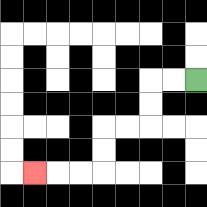{'start': '[8, 3]', 'end': '[1, 7]', 'path_directions': 'L,L,D,D,L,L,D,D,L,L,L', 'path_coordinates': '[[8, 3], [7, 3], [6, 3], [6, 4], [6, 5], [5, 5], [4, 5], [4, 6], [4, 7], [3, 7], [2, 7], [1, 7]]'}